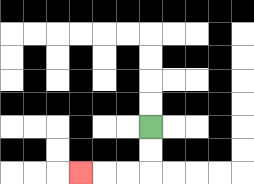{'start': '[6, 5]', 'end': '[3, 7]', 'path_directions': 'D,D,L,L,L', 'path_coordinates': '[[6, 5], [6, 6], [6, 7], [5, 7], [4, 7], [3, 7]]'}